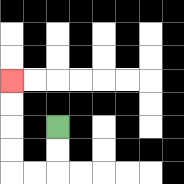{'start': '[2, 5]', 'end': '[0, 3]', 'path_directions': 'D,D,L,L,U,U,U,U', 'path_coordinates': '[[2, 5], [2, 6], [2, 7], [1, 7], [0, 7], [0, 6], [0, 5], [0, 4], [0, 3]]'}